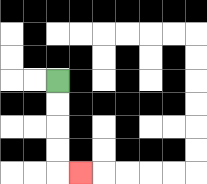{'start': '[2, 3]', 'end': '[3, 7]', 'path_directions': 'D,D,D,D,R', 'path_coordinates': '[[2, 3], [2, 4], [2, 5], [2, 6], [2, 7], [3, 7]]'}